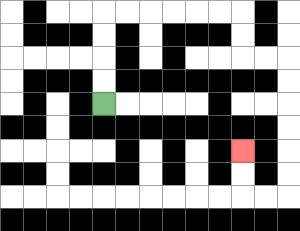{'start': '[4, 4]', 'end': '[10, 6]', 'path_directions': 'U,U,U,U,R,R,R,R,R,R,D,D,R,R,D,D,D,D,D,D,L,L,U,U', 'path_coordinates': '[[4, 4], [4, 3], [4, 2], [4, 1], [4, 0], [5, 0], [6, 0], [7, 0], [8, 0], [9, 0], [10, 0], [10, 1], [10, 2], [11, 2], [12, 2], [12, 3], [12, 4], [12, 5], [12, 6], [12, 7], [12, 8], [11, 8], [10, 8], [10, 7], [10, 6]]'}